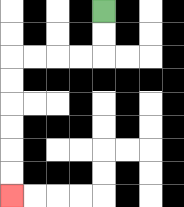{'start': '[4, 0]', 'end': '[0, 8]', 'path_directions': 'D,D,L,L,L,L,D,D,D,D,D,D', 'path_coordinates': '[[4, 0], [4, 1], [4, 2], [3, 2], [2, 2], [1, 2], [0, 2], [0, 3], [0, 4], [0, 5], [0, 6], [0, 7], [0, 8]]'}